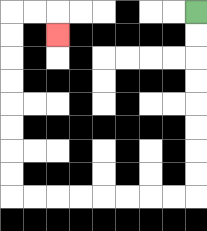{'start': '[8, 0]', 'end': '[2, 1]', 'path_directions': 'D,D,D,D,D,D,D,D,L,L,L,L,L,L,L,L,U,U,U,U,U,U,U,U,R,R,D', 'path_coordinates': '[[8, 0], [8, 1], [8, 2], [8, 3], [8, 4], [8, 5], [8, 6], [8, 7], [8, 8], [7, 8], [6, 8], [5, 8], [4, 8], [3, 8], [2, 8], [1, 8], [0, 8], [0, 7], [0, 6], [0, 5], [0, 4], [0, 3], [0, 2], [0, 1], [0, 0], [1, 0], [2, 0], [2, 1]]'}